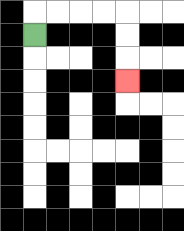{'start': '[1, 1]', 'end': '[5, 3]', 'path_directions': 'U,R,R,R,R,D,D,D', 'path_coordinates': '[[1, 1], [1, 0], [2, 0], [3, 0], [4, 0], [5, 0], [5, 1], [5, 2], [5, 3]]'}